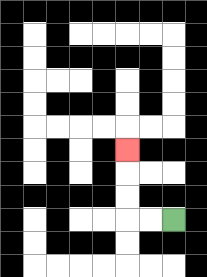{'start': '[7, 9]', 'end': '[5, 6]', 'path_directions': 'L,L,U,U,U', 'path_coordinates': '[[7, 9], [6, 9], [5, 9], [5, 8], [5, 7], [5, 6]]'}